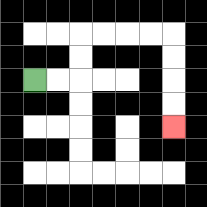{'start': '[1, 3]', 'end': '[7, 5]', 'path_directions': 'R,R,U,U,R,R,R,R,D,D,D,D', 'path_coordinates': '[[1, 3], [2, 3], [3, 3], [3, 2], [3, 1], [4, 1], [5, 1], [6, 1], [7, 1], [7, 2], [7, 3], [7, 4], [7, 5]]'}